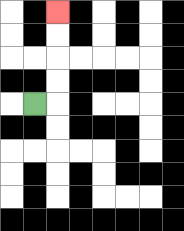{'start': '[1, 4]', 'end': '[2, 0]', 'path_directions': 'R,U,U,U,U', 'path_coordinates': '[[1, 4], [2, 4], [2, 3], [2, 2], [2, 1], [2, 0]]'}